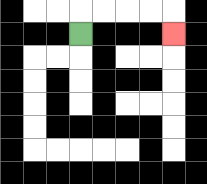{'start': '[3, 1]', 'end': '[7, 1]', 'path_directions': 'U,R,R,R,R,D', 'path_coordinates': '[[3, 1], [3, 0], [4, 0], [5, 0], [6, 0], [7, 0], [7, 1]]'}